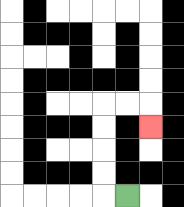{'start': '[5, 8]', 'end': '[6, 5]', 'path_directions': 'L,U,U,U,U,R,R,D', 'path_coordinates': '[[5, 8], [4, 8], [4, 7], [4, 6], [4, 5], [4, 4], [5, 4], [6, 4], [6, 5]]'}